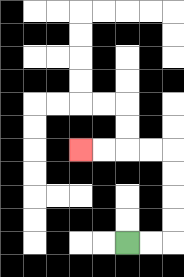{'start': '[5, 10]', 'end': '[3, 6]', 'path_directions': 'R,R,U,U,U,U,L,L,L,L', 'path_coordinates': '[[5, 10], [6, 10], [7, 10], [7, 9], [7, 8], [7, 7], [7, 6], [6, 6], [5, 6], [4, 6], [3, 6]]'}